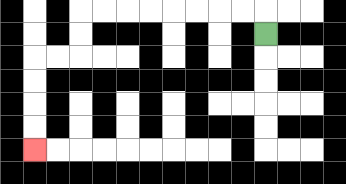{'start': '[11, 1]', 'end': '[1, 6]', 'path_directions': 'U,L,L,L,L,L,L,L,L,D,D,L,L,D,D,D,D', 'path_coordinates': '[[11, 1], [11, 0], [10, 0], [9, 0], [8, 0], [7, 0], [6, 0], [5, 0], [4, 0], [3, 0], [3, 1], [3, 2], [2, 2], [1, 2], [1, 3], [1, 4], [1, 5], [1, 6]]'}